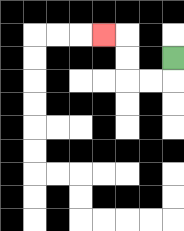{'start': '[7, 2]', 'end': '[4, 1]', 'path_directions': 'D,L,L,U,U,L', 'path_coordinates': '[[7, 2], [7, 3], [6, 3], [5, 3], [5, 2], [5, 1], [4, 1]]'}